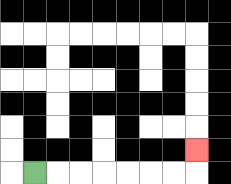{'start': '[1, 7]', 'end': '[8, 6]', 'path_directions': 'R,R,R,R,R,R,R,U', 'path_coordinates': '[[1, 7], [2, 7], [3, 7], [4, 7], [5, 7], [6, 7], [7, 7], [8, 7], [8, 6]]'}